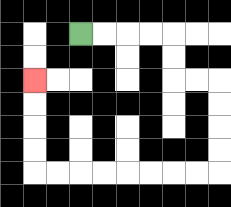{'start': '[3, 1]', 'end': '[1, 3]', 'path_directions': 'R,R,R,R,D,D,R,R,D,D,D,D,L,L,L,L,L,L,L,L,U,U,U,U', 'path_coordinates': '[[3, 1], [4, 1], [5, 1], [6, 1], [7, 1], [7, 2], [7, 3], [8, 3], [9, 3], [9, 4], [9, 5], [9, 6], [9, 7], [8, 7], [7, 7], [6, 7], [5, 7], [4, 7], [3, 7], [2, 7], [1, 7], [1, 6], [1, 5], [1, 4], [1, 3]]'}